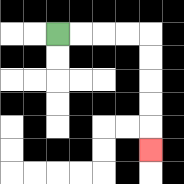{'start': '[2, 1]', 'end': '[6, 6]', 'path_directions': 'R,R,R,R,D,D,D,D,D', 'path_coordinates': '[[2, 1], [3, 1], [4, 1], [5, 1], [6, 1], [6, 2], [6, 3], [6, 4], [6, 5], [6, 6]]'}